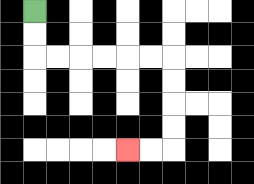{'start': '[1, 0]', 'end': '[5, 6]', 'path_directions': 'D,D,R,R,R,R,R,R,D,D,D,D,L,L', 'path_coordinates': '[[1, 0], [1, 1], [1, 2], [2, 2], [3, 2], [4, 2], [5, 2], [6, 2], [7, 2], [7, 3], [7, 4], [7, 5], [7, 6], [6, 6], [5, 6]]'}